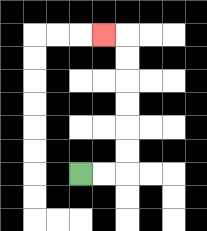{'start': '[3, 7]', 'end': '[4, 1]', 'path_directions': 'R,R,U,U,U,U,U,U,L', 'path_coordinates': '[[3, 7], [4, 7], [5, 7], [5, 6], [5, 5], [5, 4], [5, 3], [5, 2], [5, 1], [4, 1]]'}